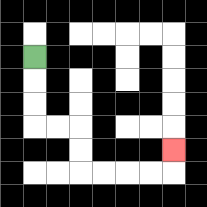{'start': '[1, 2]', 'end': '[7, 6]', 'path_directions': 'D,D,D,R,R,D,D,R,R,R,R,U', 'path_coordinates': '[[1, 2], [1, 3], [1, 4], [1, 5], [2, 5], [3, 5], [3, 6], [3, 7], [4, 7], [5, 7], [6, 7], [7, 7], [7, 6]]'}